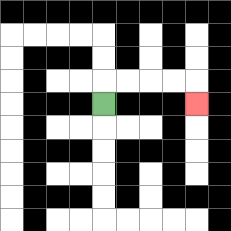{'start': '[4, 4]', 'end': '[8, 4]', 'path_directions': 'U,R,R,R,R,D', 'path_coordinates': '[[4, 4], [4, 3], [5, 3], [6, 3], [7, 3], [8, 3], [8, 4]]'}